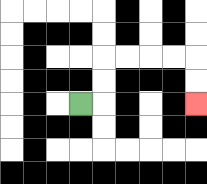{'start': '[3, 4]', 'end': '[8, 4]', 'path_directions': 'R,U,U,R,R,R,R,D,D', 'path_coordinates': '[[3, 4], [4, 4], [4, 3], [4, 2], [5, 2], [6, 2], [7, 2], [8, 2], [8, 3], [8, 4]]'}